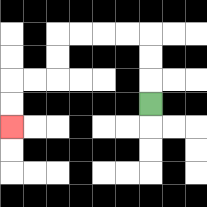{'start': '[6, 4]', 'end': '[0, 5]', 'path_directions': 'U,U,U,L,L,L,L,D,D,L,L,D,D', 'path_coordinates': '[[6, 4], [6, 3], [6, 2], [6, 1], [5, 1], [4, 1], [3, 1], [2, 1], [2, 2], [2, 3], [1, 3], [0, 3], [0, 4], [0, 5]]'}